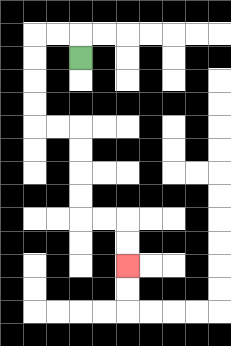{'start': '[3, 2]', 'end': '[5, 11]', 'path_directions': 'U,L,L,D,D,D,D,R,R,D,D,D,D,R,R,D,D', 'path_coordinates': '[[3, 2], [3, 1], [2, 1], [1, 1], [1, 2], [1, 3], [1, 4], [1, 5], [2, 5], [3, 5], [3, 6], [3, 7], [3, 8], [3, 9], [4, 9], [5, 9], [5, 10], [5, 11]]'}